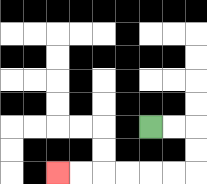{'start': '[6, 5]', 'end': '[2, 7]', 'path_directions': 'R,R,D,D,L,L,L,L,L,L', 'path_coordinates': '[[6, 5], [7, 5], [8, 5], [8, 6], [8, 7], [7, 7], [6, 7], [5, 7], [4, 7], [3, 7], [2, 7]]'}